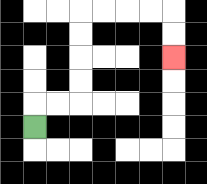{'start': '[1, 5]', 'end': '[7, 2]', 'path_directions': 'U,R,R,U,U,U,U,R,R,R,R,D,D', 'path_coordinates': '[[1, 5], [1, 4], [2, 4], [3, 4], [3, 3], [3, 2], [3, 1], [3, 0], [4, 0], [5, 0], [6, 0], [7, 0], [7, 1], [7, 2]]'}